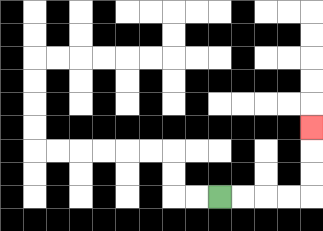{'start': '[9, 8]', 'end': '[13, 5]', 'path_directions': 'R,R,R,R,U,U,U', 'path_coordinates': '[[9, 8], [10, 8], [11, 8], [12, 8], [13, 8], [13, 7], [13, 6], [13, 5]]'}